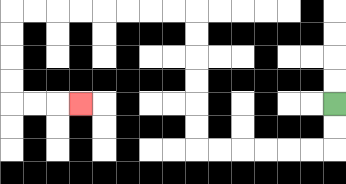{'start': '[14, 4]', 'end': '[3, 4]', 'path_directions': 'D,D,L,L,L,L,L,L,U,U,U,U,U,U,L,L,L,L,L,L,L,L,D,D,D,D,R,R,R', 'path_coordinates': '[[14, 4], [14, 5], [14, 6], [13, 6], [12, 6], [11, 6], [10, 6], [9, 6], [8, 6], [8, 5], [8, 4], [8, 3], [8, 2], [8, 1], [8, 0], [7, 0], [6, 0], [5, 0], [4, 0], [3, 0], [2, 0], [1, 0], [0, 0], [0, 1], [0, 2], [0, 3], [0, 4], [1, 4], [2, 4], [3, 4]]'}